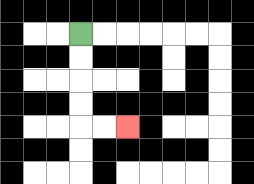{'start': '[3, 1]', 'end': '[5, 5]', 'path_directions': 'D,D,D,D,R,R', 'path_coordinates': '[[3, 1], [3, 2], [3, 3], [3, 4], [3, 5], [4, 5], [5, 5]]'}